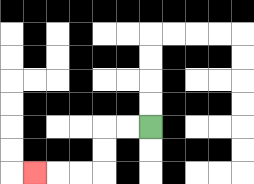{'start': '[6, 5]', 'end': '[1, 7]', 'path_directions': 'L,L,D,D,L,L,L', 'path_coordinates': '[[6, 5], [5, 5], [4, 5], [4, 6], [4, 7], [3, 7], [2, 7], [1, 7]]'}